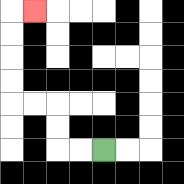{'start': '[4, 6]', 'end': '[1, 0]', 'path_directions': 'L,L,U,U,L,L,U,U,U,U,R', 'path_coordinates': '[[4, 6], [3, 6], [2, 6], [2, 5], [2, 4], [1, 4], [0, 4], [0, 3], [0, 2], [0, 1], [0, 0], [1, 0]]'}